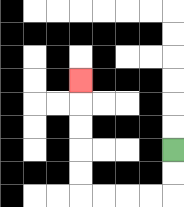{'start': '[7, 6]', 'end': '[3, 3]', 'path_directions': 'D,D,L,L,L,L,U,U,U,U,U', 'path_coordinates': '[[7, 6], [7, 7], [7, 8], [6, 8], [5, 8], [4, 8], [3, 8], [3, 7], [3, 6], [3, 5], [3, 4], [3, 3]]'}